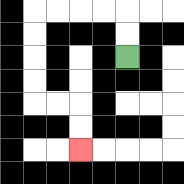{'start': '[5, 2]', 'end': '[3, 6]', 'path_directions': 'U,U,L,L,L,L,D,D,D,D,R,R,D,D', 'path_coordinates': '[[5, 2], [5, 1], [5, 0], [4, 0], [3, 0], [2, 0], [1, 0], [1, 1], [1, 2], [1, 3], [1, 4], [2, 4], [3, 4], [3, 5], [3, 6]]'}